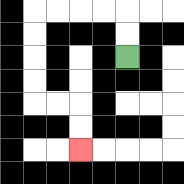{'start': '[5, 2]', 'end': '[3, 6]', 'path_directions': 'U,U,L,L,L,L,D,D,D,D,R,R,D,D', 'path_coordinates': '[[5, 2], [5, 1], [5, 0], [4, 0], [3, 0], [2, 0], [1, 0], [1, 1], [1, 2], [1, 3], [1, 4], [2, 4], [3, 4], [3, 5], [3, 6]]'}